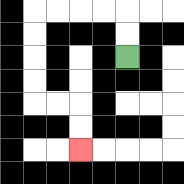{'start': '[5, 2]', 'end': '[3, 6]', 'path_directions': 'U,U,L,L,L,L,D,D,D,D,R,R,D,D', 'path_coordinates': '[[5, 2], [5, 1], [5, 0], [4, 0], [3, 0], [2, 0], [1, 0], [1, 1], [1, 2], [1, 3], [1, 4], [2, 4], [3, 4], [3, 5], [3, 6]]'}